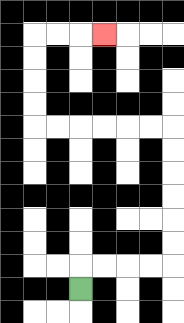{'start': '[3, 12]', 'end': '[4, 1]', 'path_directions': 'U,R,R,R,R,U,U,U,U,U,U,L,L,L,L,L,L,U,U,U,U,R,R,R', 'path_coordinates': '[[3, 12], [3, 11], [4, 11], [5, 11], [6, 11], [7, 11], [7, 10], [7, 9], [7, 8], [7, 7], [7, 6], [7, 5], [6, 5], [5, 5], [4, 5], [3, 5], [2, 5], [1, 5], [1, 4], [1, 3], [1, 2], [1, 1], [2, 1], [3, 1], [4, 1]]'}